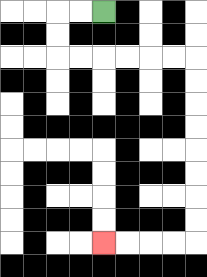{'start': '[4, 0]', 'end': '[4, 10]', 'path_directions': 'L,L,D,D,R,R,R,R,R,R,D,D,D,D,D,D,D,D,L,L,L,L', 'path_coordinates': '[[4, 0], [3, 0], [2, 0], [2, 1], [2, 2], [3, 2], [4, 2], [5, 2], [6, 2], [7, 2], [8, 2], [8, 3], [8, 4], [8, 5], [8, 6], [8, 7], [8, 8], [8, 9], [8, 10], [7, 10], [6, 10], [5, 10], [4, 10]]'}